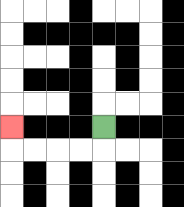{'start': '[4, 5]', 'end': '[0, 5]', 'path_directions': 'D,L,L,L,L,U', 'path_coordinates': '[[4, 5], [4, 6], [3, 6], [2, 6], [1, 6], [0, 6], [0, 5]]'}